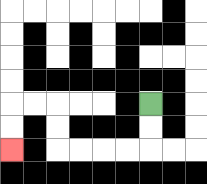{'start': '[6, 4]', 'end': '[0, 6]', 'path_directions': 'D,D,L,L,L,L,U,U,L,L,D,D', 'path_coordinates': '[[6, 4], [6, 5], [6, 6], [5, 6], [4, 6], [3, 6], [2, 6], [2, 5], [2, 4], [1, 4], [0, 4], [0, 5], [0, 6]]'}